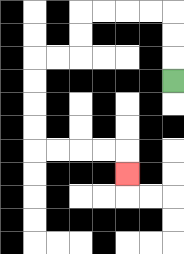{'start': '[7, 3]', 'end': '[5, 7]', 'path_directions': 'U,U,U,L,L,L,L,D,D,L,L,D,D,D,D,R,R,R,R,D', 'path_coordinates': '[[7, 3], [7, 2], [7, 1], [7, 0], [6, 0], [5, 0], [4, 0], [3, 0], [3, 1], [3, 2], [2, 2], [1, 2], [1, 3], [1, 4], [1, 5], [1, 6], [2, 6], [3, 6], [4, 6], [5, 6], [5, 7]]'}